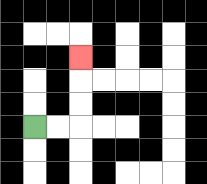{'start': '[1, 5]', 'end': '[3, 2]', 'path_directions': 'R,R,U,U,U', 'path_coordinates': '[[1, 5], [2, 5], [3, 5], [3, 4], [3, 3], [3, 2]]'}